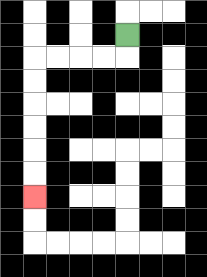{'start': '[5, 1]', 'end': '[1, 8]', 'path_directions': 'D,L,L,L,L,D,D,D,D,D,D', 'path_coordinates': '[[5, 1], [5, 2], [4, 2], [3, 2], [2, 2], [1, 2], [1, 3], [1, 4], [1, 5], [1, 6], [1, 7], [1, 8]]'}